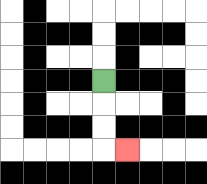{'start': '[4, 3]', 'end': '[5, 6]', 'path_directions': 'D,D,D,R', 'path_coordinates': '[[4, 3], [4, 4], [4, 5], [4, 6], [5, 6]]'}